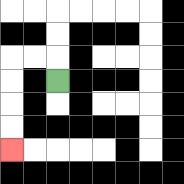{'start': '[2, 3]', 'end': '[0, 6]', 'path_directions': 'U,L,L,D,D,D,D', 'path_coordinates': '[[2, 3], [2, 2], [1, 2], [0, 2], [0, 3], [0, 4], [0, 5], [0, 6]]'}